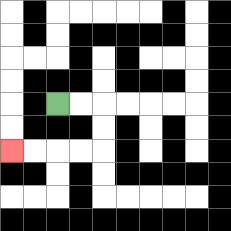{'start': '[2, 4]', 'end': '[0, 6]', 'path_directions': 'R,R,D,D,L,L,L,L', 'path_coordinates': '[[2, 4], [3, 4], [4, 4], [4, 5], [4, 6], [3, 6], [2, 6], [1, 6], [0, 6]]'}